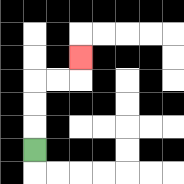{'start': '[1, 6]', 'end': '[3, 2]', 'path_directions': 'U,U,U,R,R,U', 'path_coordinates': '[[1, 6], [1, 5], [1, 4], [1, 3], [2, 3], [3, 3], [3, 2]]'}